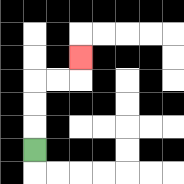{'start': '[1, 6]', 'end': '[3, 2]', 'path_directions': 'U,U,U,R,R,U', 'path_coordinates': '[[1, 6], [1, 5], [1, 4], [1, 3], [2, 3], [3, 3], [3, 2]]'}